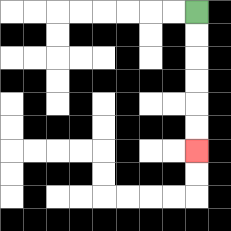{'start': '[8, 0]', 'end': '[8, 6]', 'path_directions': 'D,D,D,D,D,D', 'path_coordinates': '[[8, 0], [8, 1], [8, 2], [8, 3], [8, 4], [8, 5], [8, 6]]'}